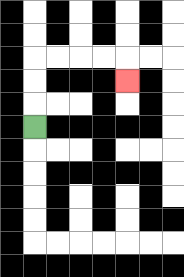{'start': '[1, 5]', 'end': '[5, 3]', 'path_directions': 'U,U,U,R,R,R,R,D', 'path_coordinates': '[[1, 5], [1, 4], [1, 3], [1, 2], [2, 2], [3, 2], [4, 2], [5, 2], [5, 3]]'}